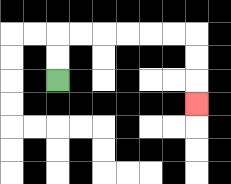{'start': '[2, 3]', 'end': '[8, 4]', 'path_directions': 'U,U,R,R,R,R,R,R,D,D,D', 'path_coordinates': '[[2, 3], [2, 2], [2, 1], [3, 1], [4, 1], [5, 1], [6, 1], [7, 1], [8, 1], [8, 2], [8, 3], [8, 4]]'}